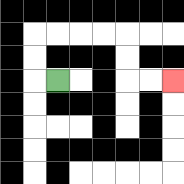{'start': '[2, 3]', 'end': '[7, 3]', 'path_directions': 'L,U,U,R,R,R,R,D,D,R,R', 'path_coordinates': '[[2, 3], [1, 3], [1, 2], [1, 1], [2, 1], [3, 1], [4, 1], [5, 1], [5, 2], [5, 3], [6, 3], [7, 3]]'}